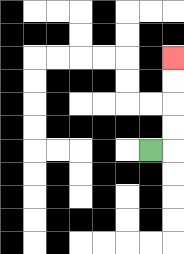{'start': '[6, 6]', 'end': '[7, 2]', 'path_directions': 'R,U,U,U,U', 'path_coordinates': '[[6, 6], [7, 6], [7, 5], [7, 4], [7, 3], [7, 2]]'}